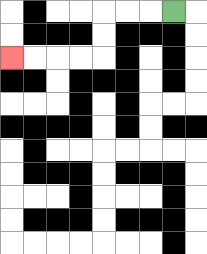{'start': '[7, 0]', 'end': '[0, 2]', 'path_directions': 'L,L,L,D,D,L,L,L,L', 'path_coordinates': '[[7, 0], [6, 0], [5, 0], [4, 0], [4, 1], [4, 2], [3, 2], [2, 2], [1, 2], [0, 2]]'}